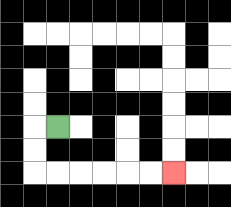{'start': '[2, 5]', 'end': '[7, 7]', 'path_directions': 'L,D,D,R,R,R,R,R,R', 'path_coordinates': '[[2, 5], [1, 5], [1, 6], [1, 7], [2, 7], [3, 7], [4, 7], [5, 7], [6, 7], [7, 7]]'}